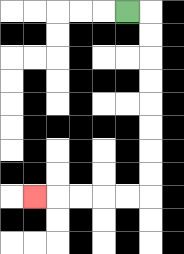{'start': '[5, 0]', 'end': '[1, 8]', 'path_directions': 'R,D,D,D,D,D,D,D,D,L,L,L,L,L', 'path_coordinates': '[[5, 0], [6, 0], [6, 1], [6, 2], [6, 3], [6, 4], [6, 5], [6, 6], [6, 7], [6, 8], [5, 8], [4, 8], [3, 8], [2, 8], [1, 8]]'}